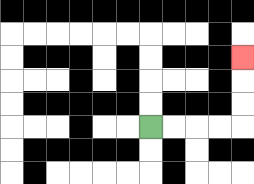{'start': '[6, 5]', 'end': '[10, 2]', 'path_directions': 'R,R,R,R,U,U,U', 'path_coordinates': '[[6, 5], [7, 5], [8, 5], [9, 5], [10, 5], [10, 4], [10, 3], [10, 2]]'}